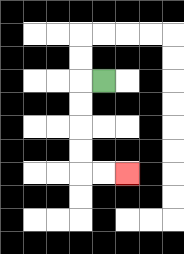{'start': '[4, 3]', 'end': '[5, 7]', 'path_directions': 'L,D,D,D,D,R,R', 'path_coordinates': '[[4, 3], [3, 3], [3, 4], [3, 5], [3, 6], [3, 7], [4, 7], [5, 7]]'}